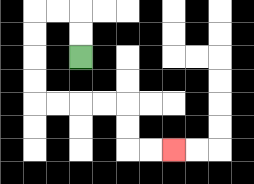{'start': '[3, 2]', 'end': '[7, 6]', 'path_directions': 'U,U,L,L,D,D,D,D,R,R,R,R,D,D,R,R', 'path_coordinates': '[[3, 2], [3, 1], [3, 0], [2, 0], [1, 0], [1, 1], [1, 2], [1, 3], [1, 4], [2, 4], [3, 4], [4, 4], [5, 4], [5, 5], [5, 6], [6, 6], [7, 6]]'}